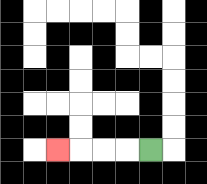{'start': '[6, 6]', 'end': '[2, 6]', 'path_directions': 'L,L,L,L', 'path_coordinates': '[[6, 6], [5, 6], [4, 6], [3, 6], [2, 6]]'}